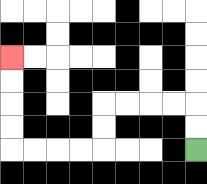{'start': '[8, 6]', 'end': '[0, 2]', 'path_directions': 'U,U,L,L,L,L,D,D,L,L,L,L,U,U,U,U', 'path_coordinates': '[[8, 6], [8, 5], [8, 4], [7, 4], [6, 4], [5, 4], [4, 4], [4, 5], [4, 6], [3, 6], [2, 6], [1, 6], [0, 6], [0, 5], [0, 4], [0, 3], [0, 2]]'}